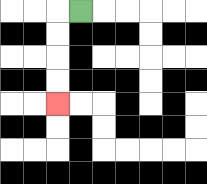{'start': '[3, 0]', 'end': '[2, 4]', 'path_directions': 'L,D,D,D,D', 'path_coordinates': '[[3, 0], [2, 0], [2, 1], [2, 2], [2, 3], [2, 4]]'}